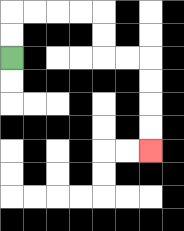{'start': '[0, 2]', 'end': '[6, 6]', 'path_directions': 'U,U,R,R,R,R,D,D,R,R,D,D,D,D', 'path_coordinates': '[[0, 2], [0, 1], [0, 0], [1, 0], [2, 0], [3, 0], [4, 0], [4, 1], [4, 2], [5, 2], [6, 2], [6, 3], [6, 4], [6, 5], [6, 6]]'}